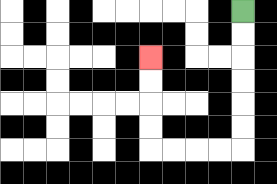{'start': '[10, 0]', 'end': '[6, 2]', 'path_directions': 'D,D,D,D,D,D,L,L,L,L,U,U,U,U', 'path_coordinates': '[[10, 0], [10, 1], [10, 2], [10, 3], [10, 4], [10, 5], [10, 6], [9, 6], [8, 6], [7, 6], [6, 6], [6, 5], [6, 4], [6, 3], [6, 2]]'}